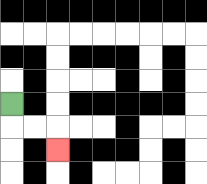{'start': '[0, 4]', 'end': '[2, 6]', 'path_directions': 'D,R,R,D', 'path_coordinates': '[[0, 4], [0, 5], [1, 5], [2, 5], [2, 6]]'}